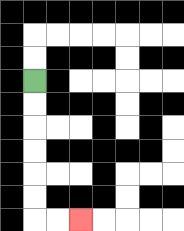{'start': '[1, 3]', 'end': '[3, 9]', 'path_directions': 'D,D,D,D,D,D,R,R', 'path_coordinates': '[[1, 3], [1, 4], [1, 5], [1, 6], [1, 7], [1, 8], [1, 9], [2, 9], [3, 9]]'}